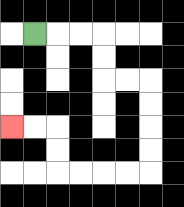{'start': '[1, 1]', 'end': '[0, 5]', 'path_directions': 'R,R,R,D,D,R,R,D,D,D,D,L,L,L,L,U,U,L,L', 'path_coordinates': '[[1, 1], [2, 1], [3, 1], [4, 1], [4, 2], [4, 3], [5, 3], [6, 3], [6, 4], [6, 5], [6, 6], [6, 7], [5, 7], [4, 7], [3, 7], [2, 7], [2, 6], [2, 5], [1, 5], [0, 5]]'}